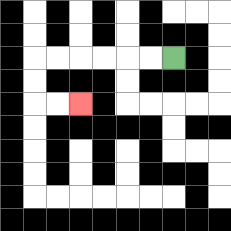{'start': '[7, 2]', 'end': '[3, 4]', 'path_directions': 'L,L,L,L,L,L,D,D,R,R', 'path_coordinates': '[[7, 2], [6, 2], [5, 2], [4, 2], [3, 2], [2, 2], [1, 2], [1, 3], [1, 4], [2, 4], [3, 4]]'}